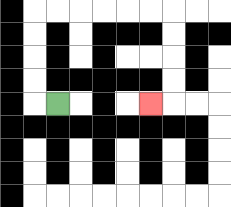{'start': '[2, 4]', 'end': '[6, 4]', 'path_directions': 'L,U,U,U,U,R,R,R,R,R,R,D,D,D,D,L', 'path_coordinates': '[[2, 4], [1, 4], [1, 3], [1, 2], [1, 1], [1, 0], [2, 0], [3, 0], [4, 0], [5, 0], [6, 0], [7, 0], [7, 1], [7, 2], [7, 3], [7, 4], [6, 4]]'}